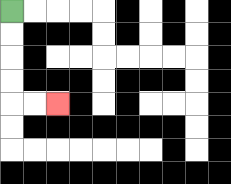{'start': '[0, 0]', 'end': '[2, 4]', 'path_directions': 'D,D,D,D,R,R', 'path_coordinates': '[[0, 0], [0, 1], [0, 2], [0, 3], [0, 4], [1, 4], [2, 4]]'}